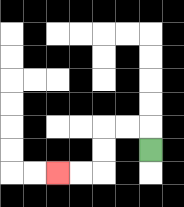{'start': '[6, 6]', 'end': '[2, 7]', 'path_directions': 'U,L,L,D,D,L,L', 'path_coordinates': '[[6, 6], [6, 5], [5, 5], [4, 5], [4, 6], [4, 7], [3, 7], [2, 7]]'}